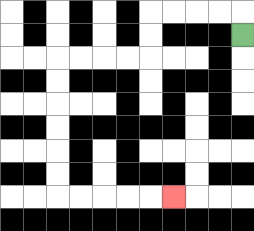{'start': '[10, 1]', 'end': '[7, 8]', 'path_directions': 'U,L,L,L,L,D,D,L,L,L,L,D,D,D,D,D,D,R,R,R,R,R', 'path_coordinates': '[[10, 1], [10, 0], [9, 0], [8, 0], [7, 0], [6, 0], [6, 1], [6, 2], [5, 2], [4, 2], [3, 2], [2, 2], [2, 3], [2, 4], [2, 5], [2, 6], [2, 7], [2, 8], [3, 8], [4, 8], [5, 8], [6, 8], [7, 8]]'}